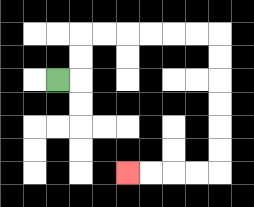{'start': '[2, 3]', 'end': '[5, 7]', 'path_directions': 'R,U,U,R,R,R,R,R,R,D,D,D,D,D,D,L,L,L,L', 'path_coordinates': '[[2, 3], [3, 3], [3, 2], [3, 1], [4, 1], [5, 1], [6, 1], [7, 1], [8, 1], [9, 1], [9, 2], [9, 3], [9, 4], [9, 5], [9, 6], [9, 7], [8, 7], [7, 7], [6, 7], [5, 7]]'}